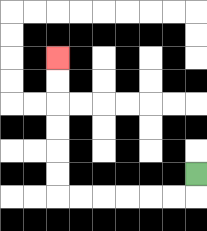{'start': '[8, 7]', 'end': '[2, 2]', 'path_directions': 'D,L,L,L,L,L,L,U,U,U,U,U,U', 'path_coordinates': '[[8, 7], [8, 8], [7, 8], [6, 8], [5, 8], [4, 8], [3, 8], [2, 8], [2, 7], [2, 6], [2, 5], [2, 4], [2, 3], [2, 2]]'}